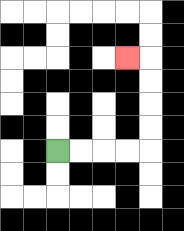{'start': '[2, 6]', 'end': '[5, 2]', 'path_directions': 'R,R,R,R,U,U,U,U,L', 'path_coordinates': '[[2, 6], [3, 6], [4, 6], [5, 6], [6, 6], [6, 5], [6, 4], [6, 3], [6, 2], [5, 2]]'}